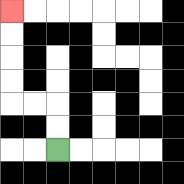{'start': '[2, 6]', 'end': '[0, 0]', 'path_directions': 'U,U,L,L,U,U,U,U', 'path_coordinates': '[[2, 6], [2, 5], [2, 4], [1, 4], [0, 4], [0, 3], [0, 2], [0, 1], [0, 0]]'}